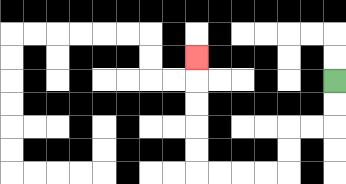{'start': '[14, 3]', 'end': '[8, 2]', 'path_directions': 'D,D,L,L,D,D,L,L,L,L,U,U,U,U,U', 'path_coordinates': '[[14, 3], [14, 4], [14, 5], [13, 5], [12, 5], [12, 6], [12, 7], [11, 7], [10, 7], [9, 7], [8, 7], [8, 6], [8, 5], [8, 4], [8, 3], [8, 2]]'}